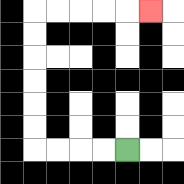{'start': '[5, 6]', 'end': '[6, 0]', 'path_directions': 'L,L,L,L,U,U,U,U,U,U,R,R,R,R,R', 'path_coordinates': '[[5, 6], [4, 6], [3, 6], [2, 6], [1, 6], [1, 5], [1, 4], [1, 3], [1, 2], [1, 1], [1, 0], [2, 0], [3, 0], [4, 0], [5, 0], [6, 0]]'}